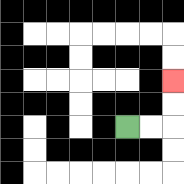{'start': '[5, 5]', 'end': '[7, 3]', 'path_directions': 'R,R,U,U', 'path_coordinates': '[[5, 5], [6, 5], [7, 5], [7, 4], [7, 3]]'}